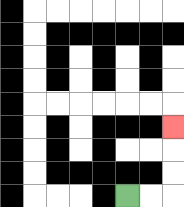{'start': '[5, 8]', 'end': '[7, 5]', 'path_directions': 'R,R,U,U,U', 'path_coordinates': '[[5, 8], [6, 8], [7, 8], [7, 7], [7, 6], [7, 5]]'}